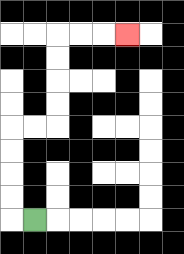{'start': '[1, 9]', 'end': '[5, 1]', 'path_directions': 'L,U,U,U,U,R,R,U,U,U,U,R,R,R', 'path_coordinates': '[[1, 9], [0, 9], [0, 8], [0, 7], [0, 6], [0, 5], [1, 5], [2, 5], [2, 4], [2, 3], [2, 2], [2, 1], [3, 1], [4, 1], [5, 1]]'}